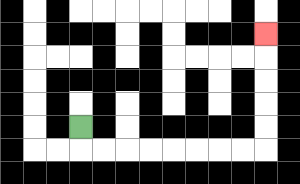{'start': '[3, 5]', 'end': '[11, 1]', 'path_directions': 'D,R,R,R,R,R,R,R,R,U,U,U,U,U', 'path_coordinates': '[[3, 5], [3, 6], [4, 6], [5, 6], [6, 6], [7, 6], [8, 6], [9, 6], [10, 6], [11, 6], [11, 5], [11, 4], [11, 3], [11, 2], [11, 1]]'}